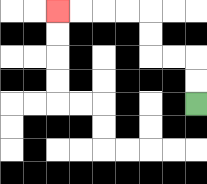{'start': '[8, 4]', 'end': '[2, 0]', 'path_directions': 'U,U,L,L,U,U,L,L,L,L', 'path_coordinates': '[[8, 4], [8, 3], [8, 2], [7, 2], [6, 2], [6, 1], [6, 0], [5, 0], [4, 0], [3, 0], [2, 0]]'}